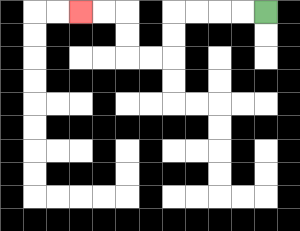{'start': '[11, 0]', 'end': '[3, 0]', 'path_directions': 'L,L,L,L,D,D,L,L,U,U,L,L', 'path_coordinates': '[[11, 0], [10, 0], [9, 0], [8, 0], [7, 0], [7, 1], [7, 2], [6, 2], [5, 2], [5, 1], [5, 0], [4, 0], [3, 0]]'}